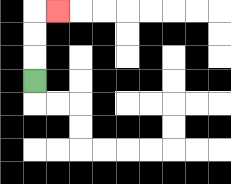{'start': '[1, 3]', 'end': '[2, 0]', 'path_directions': 'U,U,U,R', 'path_coordinates': '[[1, 3], [1, 2], [1, 1], [1, 0], [2, 0]]'}